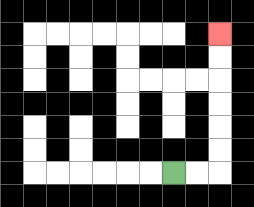{'start': '[7, 7]', 'end': '[9, 1]', 'path_directions': 'R,R,U,U,U,U,U,U', 'path_coordinates': '[[7, 7], [8, 7], [9, 7], [9, 6], [9, 5], [9, 4], [9, 3], [9, 2], [9, 1]]'}